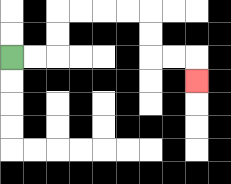{'start': '[0, 2]', 'end': '[8, 3]', 'path_directions': 'R,R,U,U,R,R,R,R,D,D,R,R,D', 'path_coordinates': '[[0, 2], [1, 2], [2, 2], [2, 1], [2, 0], [3, 0], [4, 0], [5, 0], [6, 0], [6, 1], [6, 2], [7, 2], [8, 2], [8, 3]]'}